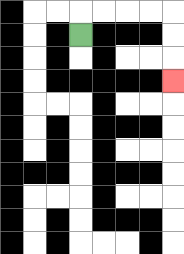{'start': '[3, 1]', 'end': '[7, 3]', 'path_directions': 'U,R,R,R,R,D,D,D', 'path_coordinates': '[[3, 1], [3, 0], [4, 0], [5, 0], [6, 0], [7, 0], [7, 1], [7, 2], [7, 3]]'}